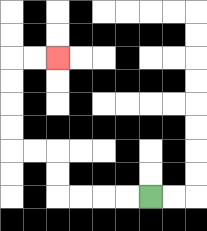{'start': '[6, 8]', 'end': '[2, 2]', 'path_directions': 'L,L,L,L,U,U,L,L,U,U,U,U,R,R', 'path_coordinates': '[[6, 8], [5, 8], [4, 8], [3, 8], [2, 8], [2, 7], [2, 6], [1, 6], [0, 6], [0, 5], [0, 4], [0, 3], [0, 2], [1, 2], [2, 2]]'}